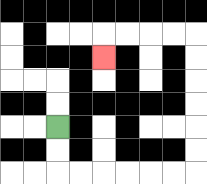{'start': '[2, 5]', 'end': '[4, 2]', 'path_directions': 'D,D,R,R,R,R,R,R,U,U,U,U,U,U,L,L,L,L,D', 'path_coordinates': '[[2, 5], [2, 6], [2, 7], [3, 7], [4, 7], [5, 7], [6, 7], [7, 7], [8, 7], [8, 6], [8, 5], [8, 4], [8, 3], [8, 2], [8, 1], [7, 1], [6, 1], [5, 1], [4, 1], [4, 2]]'}